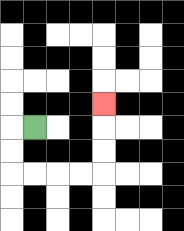{'start': '[1, 5]', 'end': '[4, 4]', 'path_directions': 'L,D,D,R,R,R,R,U,U,U', 'path_coordinates': '[[1, 5], [0, 5], [0, 6], [0, 7], [1, 7], [2, 7], [3, 7], [4, 7], [4, 6], [4, 5], [4, 4]]'}